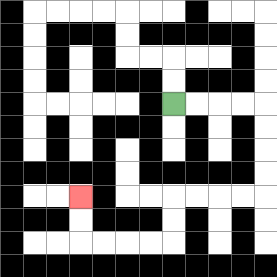{'start': '[7, 4]', 'end': '[3, 8]', 'path_directions': 'R,R,R,R,D,D,D,D,L,L,L,L,D,D,L,L,L,L,U,U', 'path_coordinates': '[[7, 4], [8, 4], [9, 4], [10, 4], [11, 4], [11, 5], [11, 6], [11, 7], [11, 8], [10, 8], [9, 8], [8, 8], [7, 8], [7, 9], [7, 10], [6, 10], [5, 10], [4, 10], [3, 10], [3, 9], [3, 8]]'}